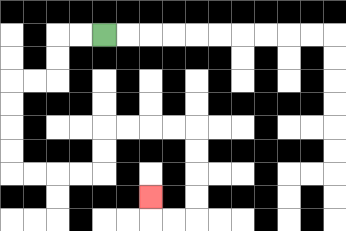{'start': '[4, 1]', 'end': '[6, 8]', 'path_directions': 'L,L,D,D,L,L,D,D,D,D,R,R,R,R,U,U,R,R,R,R,D,D,D,D,L,L,U', 'path_coordinates': '[[4, 1], [3, 1], [2, 1], [2, 2], [2, 3], [1, 3], [0, 3], [0, 4], [0, 5], [0, 6], [0, 7], [1, 7], [2, 7], [3, 7], [4, 7], [4, 6], [4, 5], [5, 5], [6, 5], [7, 5], [8, 5], [8, 6], [8, 7], [8, 8], [8, 9], [7, 9], [6, 9], [6, 8]]'}